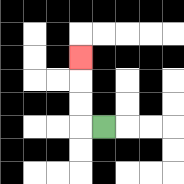{'start': '[4, 5]', 'end': '[3, 2]', 'path_directions': 'L,U,U,U', 'path_coordinates': '[[4, 5], [3, 5], [3, 4], [3, 3], [3, 2]]'}